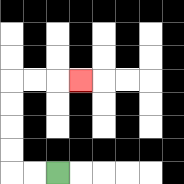{'start': '[2, 7]', 'end': '[3, 3]', 'path_directions': 'L,L,U,U,U,U,R,R,R', 'path_coordinates': '[[2, 7], [1, 7], [0, 7], [0, 6], [0, 5], [0, 4], [0, 3], [1, 3], [2, 3], [3, 3]]'}